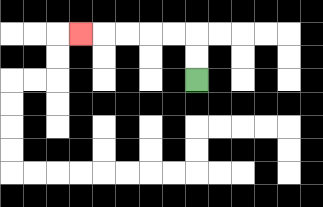{'start': '[8, 3]', 'end': '[3, 1]', 'path_directions': 'U,U,L,L,L,L,L', 'path_coordinates': '[[8, 3], [8, 2], [8, 1], [7, 1], [6, 1], [5, 1], [4, 1], [3, 1]]'}